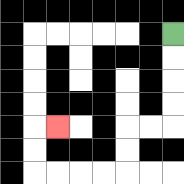{'start': '[7, 1]', 'end': '[2, 5]', 'path_directions': 'D,D,D,D,L,L,D,D,L,L,L,L,U,U,R', 'path_coordinates': '[[7, 1], [7, 2], [7, 3], [7, 4], [7, 5], [6, 5], [5, 5], [5, 6], [5, 7], [4, 7], [3, 7], [2, 7], [1, 7], [1, 6], [1, 5], [2, 5]]'}